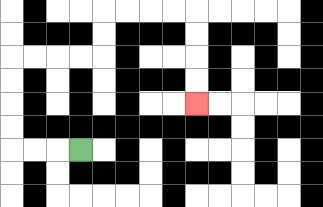{'start': '[3, 6]', 'end': '[8, 4]', 'path_directions': 'L,L,L,U,U,U,U,R,R,R,R,U,U,R,R,R,R,D,D,D,D', 'path_coordinates': '[[3, 6], [2, 6], [1, 6], [0, 6], [0, 5], [0, 4], [0, 3], [0, 2], [1, 2], [2, 2], [3, 2], [4, 2], [4, 1], [4, 0], [5, 0], [6, 0], [7, 0], [8, 0], [8, 1], [8, 2], [8, 3], [8, 4]]'}